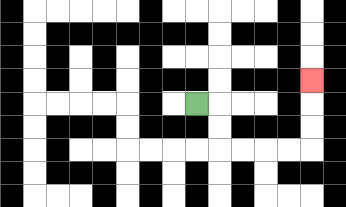{'start': '[8, 4]', 'end': '[13, 3]', 'path_directions': 'R,D,D,R,R,R,R,U,U,U', 'path_coordinates': '[[8, 4], [9, 4], [9, 5], [9, 6], [10, 6], [11, 6], [12, 6], [13, 6], [13, 5], [13, 4], [13, 3]]'}